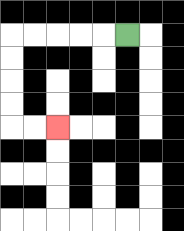{'start': '[5, 1]', 'end': '[2, 5]', 'path_directions': 'L,L,L,L,L,D,D,D,D,R,R', 'path_coordinates': '[[5, 1], [4, 1], [3, 1], [2, 1], [1, 1], [0, 1], [0, 2], [0, 3], [0, 4], [0, 5], [1, 5], [2, 5]]'}